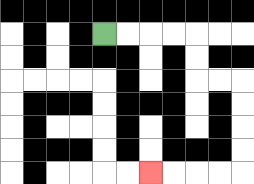{'start': '[4, 1]', 'end': '[6, 7]', 'path_directions': 'R,R,R,R,D,D,R,R,D,D,D,D,L,L,L,L', 'path_coordinates': '[[4, 1], [5, 1], [6, 1], [7, 1], [8, 1], [8, 2], [8, 3], [9, 3], [10, 3], [10, 4], [10, 5], [10, 6], [10, 7], [9, 7], [8, 7], [7, 7], [6, 7]]'}